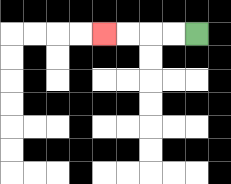{'start': '[8, 1]', 'end': '[4, 1]', 'path_directions': 'L,L,L,L', 'path_coordinates': '[[8, 1], [7, 1], [6, 1], [5, 1], [4, 1]]'}